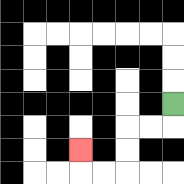{'start': '[7, 4]', 'end': '[3, 6]', 'path_directions': 'D,L,L,D,D,L,L,U', 'path_coordinates': '[[7, 4], [7, 5], [6, 5], [5, 5], [5, 6], [5, 7], [4, 7], [3, 7], [3, 6]]'}